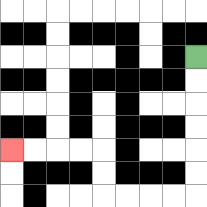{'start': '[8, 2]', 'end': '[0, 6]', 'path_directions': 'D,D,D,D,D,D,L,L,L,L,U,U,L,L,L,L', 'path_coordinates': '[[8, 2], [8, 3], [8, 4], [8, 5], [8, 6], [8, 7], [8, 8], [7, 8], [6, 8], [5, 8], [4, 8], [4, 7], [4, 6], [3, 6], [2, 6], [1, 6], [0, 6]]'}